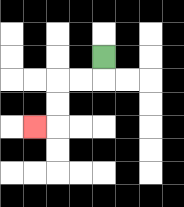{'start': '[4, 2]', 'end': '[1, 5]', 'path_directions': 'D,L,L,D,D,L', 'path_coordinates': '[[4, 2], [4, 3], [3, 3], [2, 3], [2, 4], [2, 5], [1, 5]]'}